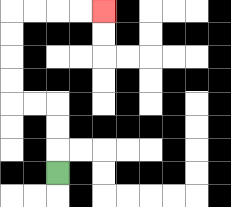{'start': '[2, 7]', 'end': '[4, 0]', 'path_directions': 'U,U,U,L,L,U,U,U,U,R,R,R,R', 'path_coordinates': '[[2, 7], [2, 6], [2, 5], [2, 4], [1, 4], [0, 4], [0, 3], [0, 2], [0, 1], [0, 0], [1, 0], [2, 0], [3, 0], [4, 0]]'}